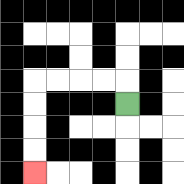{'start': '[5, 4]', 'end': '[1, 7]', 'path_directions': 'U,L,L,L,L,D,D,D,D', 'path_coordinates': '[[5, 4], [5, 3], [4, 3], [3, 3], [2, 3], [1, 3], [1, 4], [1, 5], [1, 6], [1, 7]]'}